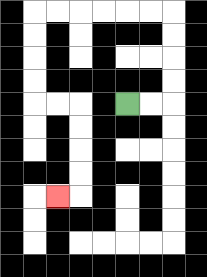{'start': '[5, 4]', 'end': '[2, 8]', 'path_directions': 'R,R,U,U,U,U,L,L,L,L,L,L,D,D,D,D,R,R,D,D,D,D,L', 'path_coordinates': '[[5, 4], [6, 4], [7, 4], [7, 3], [7, 2], [7, 1], [7, 0], [6, 0], [5, 0], [4, 0], [3, 0], [2, 0], [1, 0], [1, 1], [1, 2], [1, 3], [1, 4], [2, 4], [3, 4], [3, 5], [3, 6], [3, 7], [3, 8], [2, 8]]'}